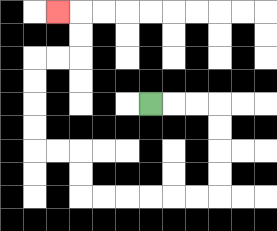{'start': '[6, 4]', 'end': '[2, 0]', 'path_directions': 'R,R,R,D,D,D,D,L,L,L,L,L,L,U,U,L,L,U,U,U,U,R,R,U,U,L', 'path_coordinates': '[[6, 4], [7, 4], [8, 4], [9, 4], [9, 5], [9, 6], [9, 7], [9, 8], [8, 8], [7, 8], [6, 8], [5, 8], [4, 8], [3, 8], [3, 7], [3, 6], [2, 6], [1, 6], [1, 5], [1, 4], [1, 3], [1, 2], [2, 2], [3, 2], [3, 1], [3, 0], [2, 0]]'}